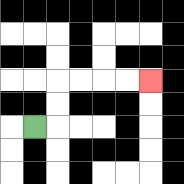{'start': '[1, 5]', 'end': '[6, 3]', 'path_directions': 'R,U,U,R,R,R,R', 'path_coordinates': '[[1, 5], [2, 5], [2, 4], [2, 3], [3, 3], [4, 3], [5, 3], [6, 3]]'}